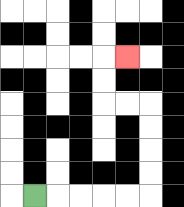{'start': '[1, 8]', 'end': '[5, 2]', 'path_directions': 'R,R,R,R,R,U,U,U,U,L,L,U,U,R', 'path_coordinates': '[[1, 8], [2, 8], [3, 8], [4, 8], [5, 8], [6, 8], [6, 7], [6, 6], [6, 5], [6, 4], [5, 4], [4, 4], [4, 3], [4, 2], [5, 2]]'}